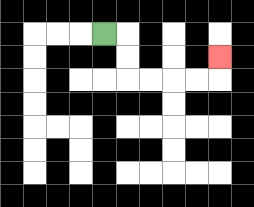{'start': '[4, 1]', 'end': '[9, 2]', 'path_directions': 'R,D,D,R,R,R,R,U', 'path_coordinates': '[[4, 1], [5, 1], [5, 2], [5, 3], [6, 3], [7, 3], [8, 3], [9, 3], [9, 2]]'}